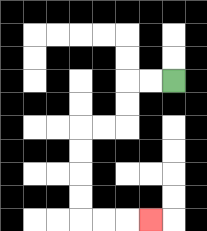{'start': '[7, 3]', 'end': '[6, 9]', 'path_directions': 'L,L,D,D,L,L,D,D,D,D,R,R,R', 'path_coordinates': '[[7, 3], [6, 3], [5, 3], [5, 4], [5, 5], [4, 5], [3, 5], [3, 6], [3, 7], [3, 8], [3, 9], [4, 9], [5, 9], [6, 9]]'}